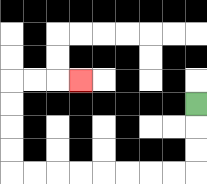{'start': '[8, 4]', 'end': '[3, 3]', 'path_directions': 'D,D,D,L,L,L,L,L,L,L,L,U,U,U,U,R,R,R', 'path_coordinates': '[[8, 4], [8, 5], [8, 6], [8, 7], [7, 7], [6, 7], [5, 7], [4, 7], [3, 7], [2, 7], [1, 7], [0, 7], [0, 6], [0, 5], [0, 4], [0, 3], [1, 3], [2, 3], [3, 3]]'}